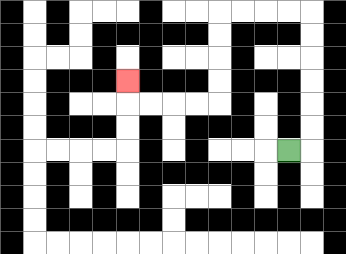{'start': '[12, 6]', 'end': '[5, 3]', 'path_directions': 'R,U,U,U,U,U,U,L,L,L,L,D,D,D,D,L,L,L,L,U', 'path_coordinates': '[[12, 6], [13, 6], [13, 5], [13, 4], [13, 3], [13, 2], [13, 1], [13, 0], [12, 0], [11, 0], [10, 0], [9, 0], [9, 1], [9, 2], [9, 3], [9, 4], [8, 4], [7, 4], [6, 4], [5, 4], [5, 3]]'}